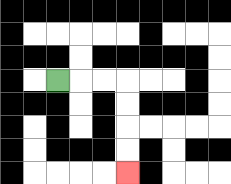{'start': '[2, 3]', 'end': '[5, 7]', 'path_directions': 'R,R,R,D,D,D,D', 'path_coordinates': '[[2, 3], [3, 3], [4, 3], [5, 3], [5, 4], [5, 5], [5, 6], [5, 7]]'}